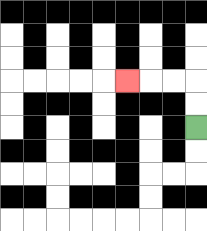{'start': '[8, 5]', 'end': '[5, 3]', 'path_directions': 'U,U,L,L,L', 'path_coordinates': '[[8, 5], [8, 4], [8, 3], [7, 3], [6, 3], [5, 3]]'}